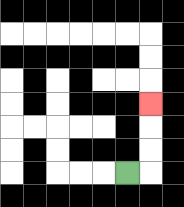{'start': '[5, 7]', 'end': '[6, 4]', 'path_directions': 'R,U,U,U', 'path_coordinates': '[[5, 7], [6, 7], [6, 6], [6, 5], [6, 4]]'}